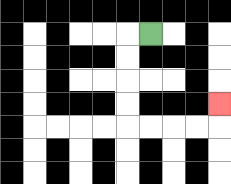{'start': '[6, 1]', 'end': '[9, 4]', 'path_directions': 'L,D,D,D,D,R,R,R,R,U', 'path_coordinates': '[[6, 1], [5, 1], [5, 2], [5, 3], [5, 4], [5, 5], [6, 5], [7, 5], [8, 5], [9, 5], [9, 4]]'}